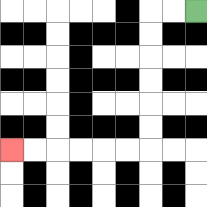{'start': '[8, 0]', 'end': '[0, 6]', 'path_directions': 'L,L,D,D,D,D,D,D,L,L,L,L,L,L', 'path_coordinates': '[[8, 0], [7, 0], [6, 0], [6, 1], [6, 2], [6, 3], [6, 4], [6, 5], [6, 6], [5, 6], [4, 6], [3, 6], [2, 6], [1, 6], [0, 6]]'}